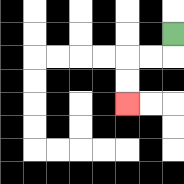{'start': '[7, 1]', 'end': '[5, 4]', 'path_directions': 'D,L,L,D,D', 'path_coordinates': '[[7, 1], [7, 2], [6, 2], [5, 2], [5, 3], [5, 4]]'}